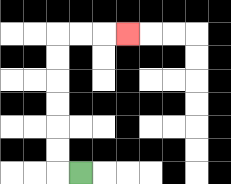{'start': '[3, 7]', 'end': '[5, 1]', 'path_directions': 'L,U,U,U,U,U,U,R,R,R', 'path_coordinates': '[[3, 7], [2, 7], [2, 6], [2, 5], [2, 4], [2, 3], [2, 2], [2, 1], [3, 1], [4, 1], [5, 1]]'}